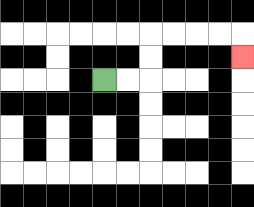{'start': '[4, 3]', 'end': '[10, 2]', 'path_directions': 'R,R,U,U,R,R,R,R,D', 'path_coordinates': '[[4, 3], [5, 3], [6, 3], [6, 2], [6, 1], [7, 1], [8, 1], [9, 1], [10, 1], [10, 2]]'}